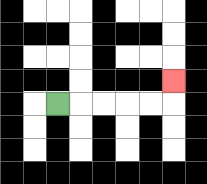{'start': '[2, 4]', 'end': '[7, 3]', 'path_directions': 'R,R,R,R,R,U', 'path_coordinates': '[[2, 4], [3, 4], [4, 4], [5, 4], [6, 4], [7, 4], [7, 3]]'}